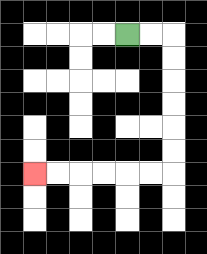{'start': '[5, 1]', 'end': '[1, 7]', 'path_directions': 'R,R,D,D,D,D,D,D,L,L,L,L,L,L', 'path_coordinates': '[[5, 1], [6, 1], [7, 1], [7, 2], [7, 3], [7, 4], [7, 5], [7, 6], [7, 7], [6, 7], [5, 7], [4, 7], [3, 7], [2, 7], [1, 7]]'}